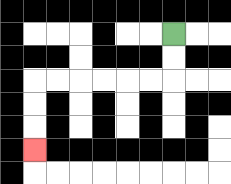{'start': '[7, 1]', 'end': '[1, 6]', 'path_directions': 'D,D,L,L,L,L,L,L,D,D,D', 'path_coordinates': '[[7, 1], [7, 2], [7, 3], [6, 3], [5, 3], [4, 3], [3, 3], [2, 3], [1, 3], [1, 4], [1, 5], [1, 6]]'}